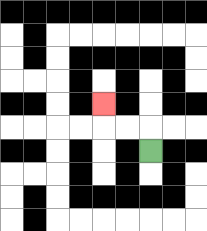{'start': '[6, 6]', 'end': '[4, 4]', 'path_directions': 'U,L,L,U', 'path_coordinates': '[[6, 6], [6, 5], [5, 5], [4, 5], [4, 4]]'}